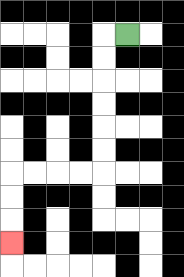{'start': '[5, 1]', 'end': '[0, 10]', 'path_directions': 'L,D,D,D,D,D,D,L,L,L,L,D,D,D', 'path_coordinates': '[[5, 1], [4, 1], [4, 2], [4, 3], [4, 4], [4, 5], [4, 6], [4, 7], [3, 7], [2, 7], [1, 7], [0, 7], [0, 8], [0, 9], [0, 10]]'}